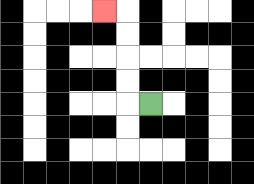{'start': '[6, 4]', 'end': '[4, 0]', 'path_directions': 'L,U,U,U,U,L', 'path_coordinates': '[[6, 4], [5, 4], [5, 3], [5, 2], [5, 1], [5, 0], [4, 0]]'}